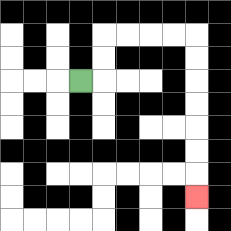{'start': '[3, 3]', 'end': '[8, 8]', 'path_directions': 'R,U,U,R,R,R,R,D,D,D,D,D,D,D', 'path_coordinates': '[[3, 3], [4, 3], [4, 2], [4, 1], [5, 1], [6, 1], [7, 1], [8, 1], [8, 2], [8, 3], [8, 4], [8, 5], [8, 6], [8, 7], [8, 8]]'}